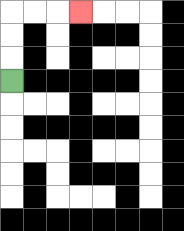{'start': '[0, 3]', 'end': '[3, 0]', 'path_directions': 'U,U,U,R,R,R', 'path_coordinates': '[[0, 3], [0, 2], [0, 1], [0, 0], [1, 0], [2, 0], [3, 0]]'}